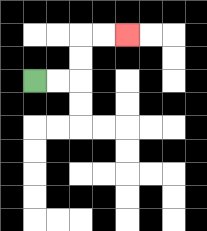{'start': '[1, 3]', 'end': '[5, 1]', 'path_directions': 'R,R,U,U,R,R', 'path_coordinates': '[[1, 3], [2, 3], [3, 3], [3, 2], [3, 1], [4, 1], [5, 1]]'}